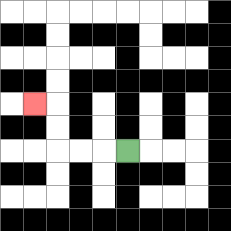{'start': '[5, 6]', 'end': '[1, 4]', 'path_directions': 'L,L,L,U,U,L', 'path_coordinates': '[[5, 6], [4, 6], [3, 6], [2, 6], [2, 5], [2, 4], [1, 4]]'}